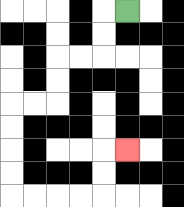{'start': '[5, 0]', 'end': '[5, 6]', 'path_directions': 'L,D,D,L,L,D,D,L,L,D,D,D,D,R,R,R,R,U,U,R', 'path_coordinates': '[[5, 0], [4, 0], [4, 1], [4, 2], [3, 2], [2, 2], [2, 3], [2, 4], [1, 4], [0, 4], [0, 5], [0, 6], [0, 7], [0, 8], [1, 8], [2, 8], [3, 8], [4, 8], [4, 7], [4, 6], [5, 6]]'}